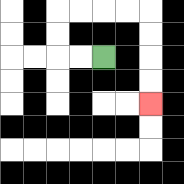{'start': '[4, 2]', 'end': '[6, 4]', 'path_directions': 'L,L,U,U,R,R,R,R,D,D,D,D', 'path_coordinates': '[[4, 2], [3, 2], [2, 2], [2, 1], [2, 0], [3, 0], [4, 0], [5, 0], [6, 0], [6, 1], [6, 2], [6, 3], [6, 4]]'}